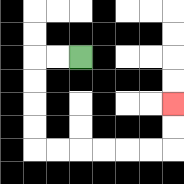{'start': '[3, 2]', 'end': '[7, 4]', 'path_directions': 'L,L,D,D,D,D,R,R,R,R,R,R,U,U', 'path_coordinates': '[[3, 2], [2, 2], [1, 2], [1, 3], [1, 4], [1, 5], [1, 6], [2, 6], [3, 6], [4, 6], [5, 6], [6, 6], [7, 6], [7, 5], [7, 4]]'}